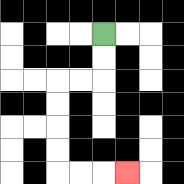{'start': '[4, 1]', 'end': '[5, 7]', 'path_directions': 'D,D,L,L,D,D,D,D,R,R,R', 'path_coordinates': '[[4, 1], [4, 2], [4, 3], [3, 3], [2, 3], [2, 4], [2, 5], [2, 6], [2, 7], [3, 7], [4, 7], [5, 7]]'}